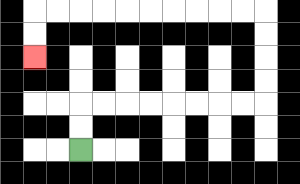{'start': '[3, 6]', 'end': '[1, 2]', 'path_directions': 'U,U,R,R,R,R,R,R,R,R,U,U,U,U,L,L,L,L,L,L,L,L,L,L,D,D', 'path_coordinates': '[[3, 6], [3, 5], [3, 4], [4, 4], [5, 4], [6, 4], [7, 4], [8, 4], [9, 4], [10, 4], [11, 4], [11, 3], [11, 2], [11, 1], [11, 0], [10, 0], [9, 0], [8, 0], [7, 0], [6, 0], [5, 0], [4, 0], [3, 0], [2, 0], [1, 0], [1, 1], [1, 2]]'}